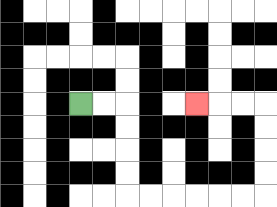{'start': '[3, 4]', 'end': '[8, 4]', 'path_directions': 'R,R,D,D,D,D,R,R,R,R,R,R,U,U,U,U,L,L,L', 'path_coordinates': '[[3, 4], [4, 4], [5, 4], [5, 5], [5, 6], [5, 7], [5, 8], [6, 8], [7, 8], [8, 8], [9, 8], [10, 8], [11, 8], [11, 7], [11, 6], [11, 5], [11, 4], [10, 4], [9, 4], [8, 4]]'}